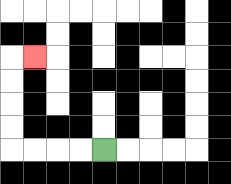{'start': '[4, 6]', 'end': '[1, 2]', 'path_directions': 'L,L,L,L,U,U,U,U,R', 'path_coordinates': '[[4, 6], [3, 6], [2, 6], [1, 6], [0, 6], [0, 5], [0, 4], [0, 3], [0, 2], [1, 2]]'}